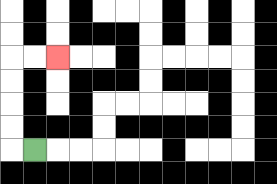{'start': '[1, 6]', 'end': '[2, 2]', 'path_directions': 'L,U,U,U,U,R,R', 'path_coordinates': '[[1, 6], [0, 6], [0, 5], [0, 4], [0, 3], [0, 2], [1, 2], [2, 2]]'}